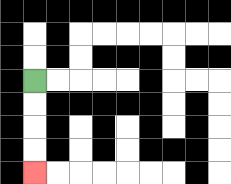{'start': '[1, 3]', 'end': '[1, 7]', 'path_directions': 'D,D,D,D', 'path_coordinates': '[[1, 3], [1, 4], [1, 5], [1, 6], [1, 7]]'}